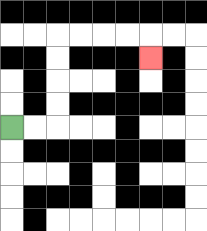{'start': '[0, 5]', 'end': '[6, 2]', 'path_directions': 'R,R,U,U,U,U,R,R,R,R,D', 'path_coordinates': '[[0, 5], [1, 5], [2, 5], [2, 4], [2, 3], [2, 2], [2, 1], [3, 1], [4, 1], [5, 1], [6, 1], [6, 2]]'}